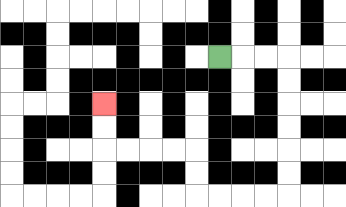{'start': '[9, 2]', 'end': '[4, 4]', 'path_directions': 'R,R,R,D,D,D,D,D,D,L,L,L,L,U,U,L,L,L,L,U,U', 'path_coordinates': '[[9, 2], [10, 2], [11, 2], [12, 2], [12, 3], [12, 4], [12, 5], [12, 6], [12, 7], [12, 8], [11, 8], [10, 8], [9, 8], [8, 8], [8, 7], [8, 6], [7, 6], [6, 6], [5, 6], [4, 6], [4, 5], [4, 4]]'}